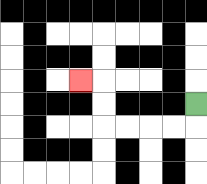{'start': '[8, 4]', 'end': '[3, 3]', 'path_directions': 'D,L,L,L,L,U,U,L', 'path_coordinates': '[[8, 4], [8, 5], [7, 5], [6, 5], [5, 5], [4, 5], [4, 4], [4, 3], [3, 3]]'}